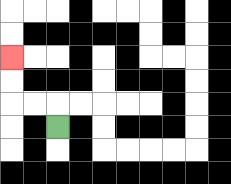{'start': '[2, 5]', 'end': '[0, 2]', 'path_directions': 'U,L,L,U,U', 'path_coordinates': '[[2, 5], [2, 4], [1, 4], [0, 4], [0, 3], [0, 2]]'}